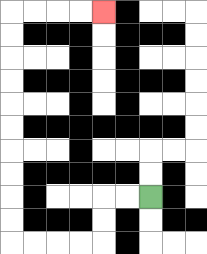{'start': '[6, 8]', 'end': '[4, 0]', 'path_directions': 'L,L,D,D,L,L,L,L,U,U,U,U,U,U,U,U,U,U,R,R,R,R', 'path_coordinates': '[[6, 8], [5, 8], [4, 8], [4, 9], [4, 10], [3, 10], [2, 10], [1, 10], [0, 10], [0, 9], [0, 8], [0, 7], [0, 6], [0, 5], [0, 4], [0, 3], [0, 2], [0, 1], [0, 0], [1, 0], [2, 0], [3, 0], [4, 0]]'}